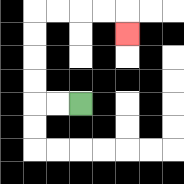{'start': '[3, 4]', 'end': '[5, 1]', 'path_directions': 'L,L,U,U,U,U,R,R,R,R,D', 'path_coordinates': '[[3, 4], [2, 4], [1, 4], [1, 3], [1, 2], [1, 1], [1, 0], [2, 0], [3, 0], [4, 0], [5, 0], [5, 1]]'}